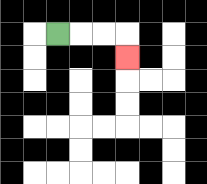{'start': '[2, 1]', 'end': '[5, 2]', 'path_directions': 'R,R,R,D', 'path_coordinates': '[[2, 1], [3, 1], [4, 1], [5, 1], [5, 2]]'}